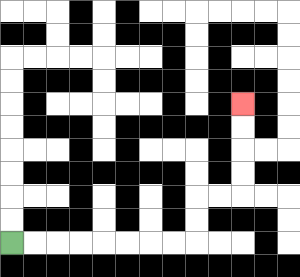{'start': '[0, 10]', 'end': '[10, 4]', 'path_directions': 'R,R,R,R,R,R,R,R,U,U,R,R,U,U,U,U', 'path_coordinates': '[[0, 10], [1, 10], [2, 10], [3, 10], [4, 10], [5, 10], [6, 10], [7, 10], [8, 10], [8, 9], [8, 8], [9, 8], [10, 8], [10, 7], [10, 6], [10, 5], [10, 4]]'}